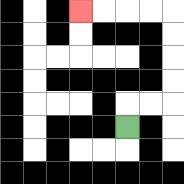{'start': '[5, 5]', 'end': '[3, 0]', 'path_directions': 'U,R,R,U,U,U,U,L,L,L,L', 'path_coordinates': '[[5, 5], [5, 4], [6, 4], [7, 4], [7, 3], [7, 2], [7, 1], [7, 0], [6, 0], [5, 0], [4, 0], [3, 0]]'}